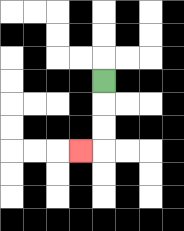{'start': '[4, 3]', 'end': '[3, 6]', 'path_directions': 'D,D,D,L', 'path_coordinates': '[[4, 3], [4, 4], [4, 5], [4, 6], [3, 6]]'}